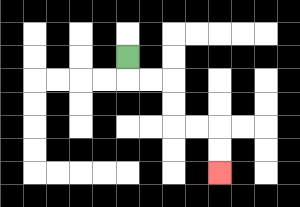{'start': '[5, 2]', 'end': '[9, 7]', 'path_directions': 'D,R,R,D,D,R,R,D,D', 'path_coordinates': '[[5, 2], [5, 3], [6, 3], [7, 3], [7, 4], [7, 5], [8, 5], [9, 5], [9, 6], [9, 7]]'}